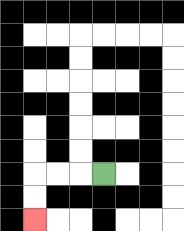{'start': '[4, 7]', 'end': '[1, 9]', 'path_directions': 'L,L,L,D,D', 'path_coordinates': '[[4, 7], [3, 7], [2, 7], [1, 7], [1, 8], [1, 9]]'}